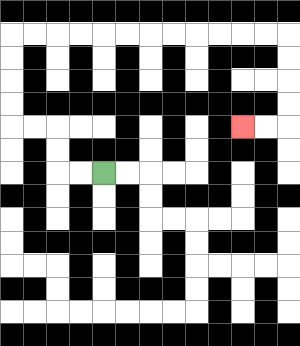{'start': '[4, 7]', 'end': '[10, 5]', 'path_directions': 'L,L,U,U,L,L,U,U,U,U,R,R,R,R,R,R,R,R,R,R,R,R,D,D,D,D,L,L', 'path_coordinates': '[[4, 7], [3, 7], [2, 7], [2, 6], [2, 5], [1, 5], [0, 5], [0, 4], [0, 3], [0, 2], [0, 1], [1, 1], [2, 1], [3, 1], [4, 1], [5, 1], [6, 1], [7, 1], [8, 1], [9, 1], [10, 1], [11, 1], [12, 1], [12, 2], [12, 3], [12, 4], [12, 5], [11, 5], [10, 5]]'}